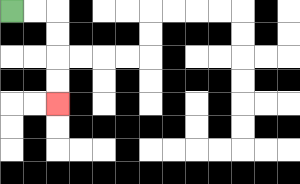{'start': '[0, 0]', 'end': '[2, 4]', 'path_directions': 'R,R,D,D,D,D', 'path_coordinates': '[[0, 0], [1, 0], [2, 0], [2, 1], [2, 2], [2, 3], [2, 4]]'}